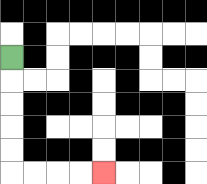{'start': '[0, 2]', 'end': '[4, 7]', 'path_directions': 'D,D,D,D,D,R,R,R,R', 'path_coordinates': '[[0, 2], [0, 3], [0, 4], [0, 5], [0, 6], [0, 7], [1, 7], [2, 7], [3, 7], [4, 7]]'}